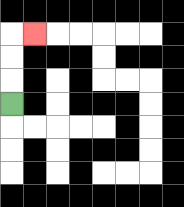{'start': '[0, 4]', 'end': '[1, 1]', 'path_directions': 'U,U,U,R', 'path_coordinates': '[[0, 4], [0, 3], [0, 2], [0, 1], [1, 1]]'}